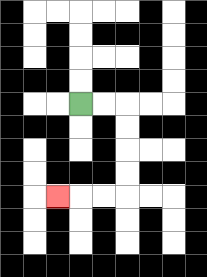{'start': '[3, 4]', 'end': '[2, 8]', 'path_directions': 'R,R,D,D,D,D,L,L,L', 'path_coordinates': '[[3, 4], [4, 4], [5, 4], [5, 5], [5, 6], [5, 7], [5, 8], [4, 8], [3, 8], [2, 8]]'}